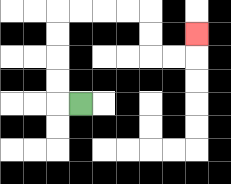{'start': '[3, 4]', 'end': '[8, 1]', 'path_directions': 'L,U,U,U,U,R,R,R,R,D,D,R,R,U', 'path_coordinates': '[[3, 4], [2, 4], [2, 3], [2, 2], [2, 1], [2, 0], [3, 0], [4, 0], [5, 0], [6, 0], [6, 1], [6, 2], [7, 2], [8, 2], [8, 1]]'}